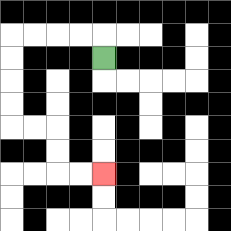{'start': '[4, 2]', 'end': '[4, 7]', 'path_directions': 'U,L,L,L,L,D,D,D,D,R,R,D,D,R,R', 'path_coordinates': '[[4, 2], [4, 1], [3, 1], [2, 1], [1, 1], [0, 1], [0, 2], [0, 3], [0, 4], [0, 5], [1, 5], [2, 5], [2, 6], [2, 7], [3, 7], [4, 7]]'}